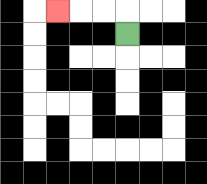{'start': '[5, 1]', 'end': '[2, 0]', 'path_directions': 'U,L,L,L', 'path_coordinates': '[[5, 1], [5, 0], [4, 0], [3, 0], [2, 0]]'}